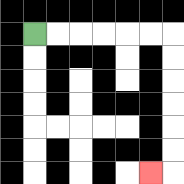{'start': '[1, 1]', 'end': '[6, 7]', 'path_directions': 'R,R,R,R,R,R,D,D,D,D,D,D,L', 'path_coordinates': '[[1, 1], [2, 1], [3, 1], [4, 1], [5, 1], [6, 1], [7, 1], [7, 2], [7, 3], [7, 4], [7, 5], [7, 6], [7, 7], [6, 7]]'}